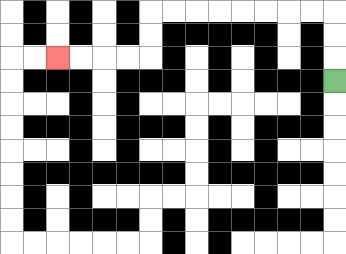{'start': '[14, 3]', 'end': '[2, 2]', 'path_directions': 'U,U,U,L,L,L,L,L,L,L,L,D,D,L,L,L,L', 'path_coordinates': '[[14, 3], [14, 2], [14, 1], [14, 0], [13, 0], [12, 0], [11, 0], [10, 0], [9, 0], [8, 0], [7, 0], [6, 0], [6, 1], [6, 2], [5, 2], [4, 2], [3, 2], [2, 2]]'}